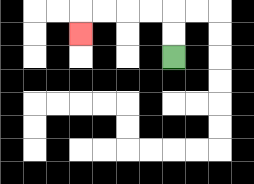{'start': '[7, 2]', 'end': '[3, 1]', 'path_directions': 'U,U,L,L,L,L,D', 'path_coordinates': '[[7, 2], [7, 1], [7, 0], [6, 0], [5, 0], [4, 0], [3, 0], [3, 1]]'}